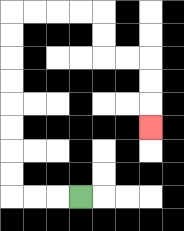{'start': '[3, 8]', 'end': '[6, 5]', 'path_directions': 'L,L,L,U,U,U,U,U,U,U,U,R,R,R,R,D,D,R,R,D,D,D', 'path_coordinates': '[[3, 8], [2, 8], [1, 8], [0, 8], [0, 7], [0, 6], [0, 5], [0, 4], [0, 3], [0, 2], [0, 1], [0, 0], [1, 0], [2, 0], [3, 0], [4, 0], [4, 1], [4, 2], [5, 2], [6, 2], [6, 3], [6, 4], [6, 5]]'}